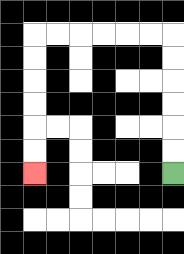{'start': '[7, 7]', 'end': '[1, 7]', 'path_directions': 'U,U,U,U,U,U,L,L,L,L,L,L,D,D,D,D,D,D', 'path_coordinates': '[[7, 7], [7, 6], [7, 5], [7, 4], [7, 3], [7, 2], [7, 1], [6, 1], [5, 1], [4, 1], [3, 1], [2, 1], [1, 1], [1, 2], [1, 3], [1, 4], [1, 5], [1, 6], [1, 7]]'}